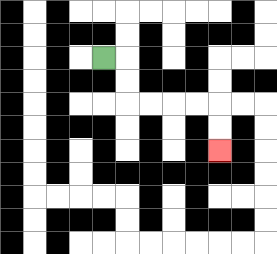{'start': '[4, 2]', 'end': '[9, 6]', 'path_directions': 'R,D,D,R,R,R,R,D,D', 'path_coordinates': '[[4, 2], [5, 2], [5, 3], [5, 4], [6, 4], [7, 4], [8, 4], [9, 4], [9, 5], [9, 6]]'}